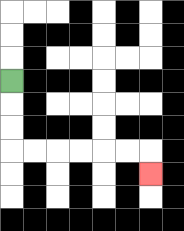{'start': '[0, 3]', 'end': '[6, 7]', 'path_directions': 'D,D,D,R,R,R,R,R,R,D', 'path_coordinates': '[[0, 3], [0, 4], [0, 5], [0, 6], [1, 6], [2, 6], [3, 6], [4, 6], [5, 6], [6, 6], [6, 7]]'}